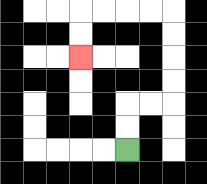{'start': '[5, 6]', 'end': '[3, 2]', 'path_directions': 'U,U,R,R,U,U,U,U,L,L,L,L,D,D', 'path_coordinates': '[[5, 6], [5, 5], [5, 4], [6, 4], [7, 4], [7, 3], [7, 2], [7, 1], [7, 0], [6, 0], [5, 0], [4, 0], [3, 0], [3, 1], [3, 2]]'}